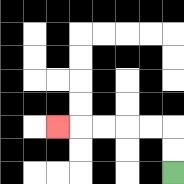{'start': '[7, 7]', 'end': '[2, 5]', 'path_directions': 'U,U,L,L,L,L,L', 'path_coordinates': '[[7, 7], [7, 6], [7, 5], [6, 5], [5, 5], [4, 5], [3, 5], [2, 5]]'}